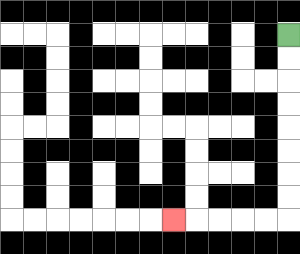{'start': '[12, 1]', 'end': '[7, 9]', 'path_directions': 'D,D,D,D,D,D,D,D,L,L,L,L,L', 'path_coordinates': '[[12, 1], [12, 2], [12, 3], [12, 4], [12, 5], [12, 6], [12, 7], [12, 8], [12, 9], [11, 9], [10, 9], [9, 9], [8, 9], [7, 9]]'}